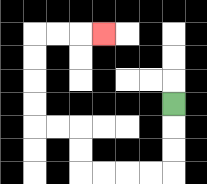{'start': '[7, 4]', 'end': '[4, 1]', 'path_directions': 'D,D,D,L,L,L,L,U,U,L,L,U,U,U,U,R,R,R', 'path_coordinates': '[[7, 4], [7, 5], [7, 6], [7, 7], [6, 7], [5, 7], [4, 7], [3, 7], [3, 6], [3, 5], [2, 5], [1, 5], [1, 4], [1, 3], [1, 2], [1, 1], [2, 1], [3, 1], [4, 1]]'}